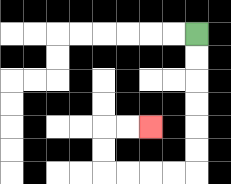{'start': '[8, 1]', 'end': '[6, 5]', 'path_directions': 'D,D,D,D,D,D,L,L,L,L,U,U,R,R', 'path_coordinates': '[[8, 1], [8, 2], [8, 3], [8, 4], [8, 5], [8, 6], [8, 7], [7, 7], [6, 7], [5, 7], [4, 7], [4, 6], [4, 5], [5, 5], [6, 5]]'}